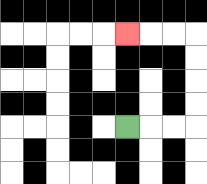{'start': '[5, 5]', 'end': '[5, 1]', 'path_directions': 'R,R,R,U,U,U,U,L,L,L', 'path_coordinates': '[[5, 5], [6, 5], [7, 5], [8, 5], [8, 4], [8, 3], [8, 2], [8, 1], [7, 1], [6, 1], [5, 1]]'}